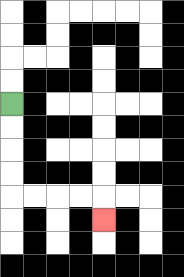{'start': '[0, 4]', 'end': '[4, 9]', 'path_directions': 'D,D,D,D,R,R,R,R,D', 'path_coordinates': '[[0, 4], [0, 5], [0, 6], [0, 7], [0, 8], [1, 8], [2, 8], [3, 8], [4, 8], [4, 9]]'}